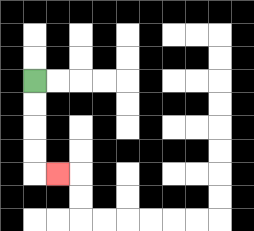{'start': '[1, 3]', 'end': '[2, 7]', 'path_directions': 'D,D,D,D,R', 'path_coordinates': '[[1, 3], [1, 4], [1, 5], [1, 6], [1, 7], [2, 7]]'}